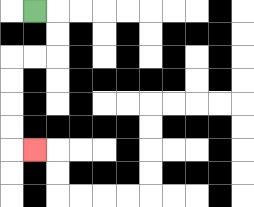{'start': '[1, 0]', 'end': '[1, 6]', 'path_directions': 'R,D,D,L,L,D,D,D,D,R', 'path_coordinates': '[[1, 0], [2, 0], [2, 1], [2, 2], [1, 2], [0, 2], [0, 3], [0, 4], [0, 5], [0, 6], [1, 6]]'}